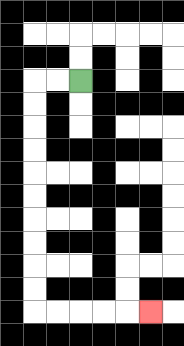{'start': '[3, 3]', 'end': '[6, 13]', 'path_directions': 'L,L,D,D,D,D,D,D,D,D,D,D,R,R,R,R,R', 'path_coordinates': '[[3, 3], [2, 3], [1, 3], [1, 4], [1, 5], [1, 6], [1, 7], [1, 8], [1, 9], [1, 10], [1, 11], [1, 12], [1, 13], [2, 13], [3, 13], [4, 13], [5, 13], [6, 13]]'}